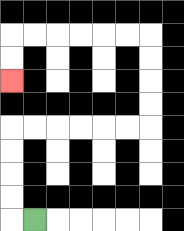{'start': '[1, 9]', 'end': '[0, 3]', 'path_directions': 'L,U,U,U,U,R,R,R,R,R,R,U,U,U,U,L,L,L,L,L,L,D,D', 'path_coordinates': '[[1, 9], [0, 9], [0, 8], [0, 7], [0, 6], [0, 5], [1, 5], [2, 5], [3, 5], [4, 5], [5, 5], [6, 5], [6, 4], [6, 3], [6, 2], [6, 1], [5, 1], [4, 1], [3, 1], [2, 1], [1, 1], [0, 1], [0, 2], [0, 3]]'}